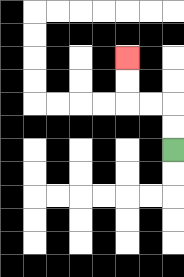{'start': '[7, 6]', 'end': '[5, 2]', 'path_directions': 'U,U,L,L,U,U', 'path_coordinates': '[[7, 6], [7, 5], [7, 4], [6, 4], [5, 4], [5, 3], [5, 2]]'}